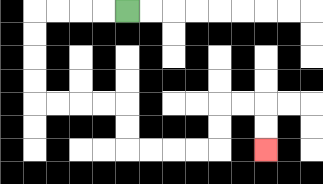{'start': '[5, 0]', 'end': '[11, 6]', 'path_directions': 'L,L,L,L,D,D,D,D,R,R,R,R,D,D,R,R,R,R,U,U,R,R,D,D', 'path_coordinates': '[[5, 0], [4, 0], [3, 0], [2, 0], [1, 0], [1, 1], [1, 2], [1, 3], [1, 4], [2, 4], [3, 4], [4, 4], [5, 4], [5, 5], [5, 6], [6, 6], [7, 6], [8, 6], [9, 6], [9, 5], [9, 4], [10, 4], [11, 4], [11, 5], [11, 6]]'}